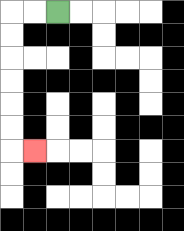{'start': '[2, 0]', 'end': '[1, 6]', 'path_directions': 'L,L,D,D,D,D,D,D,R', 'path_coordinates': '[[2, 0], [1, 0], [0, 0], [0, 1], [0, 2], [0, 3], [0, 4], [0, 5], [0, 6], [1, 6]]'}